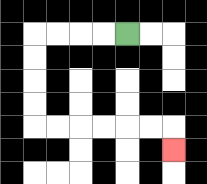{'start': '[5, 1]', 'end': '[7, 6]', 'path_directions': 'L,L,L,L,D,D,D,D,R,R,R,R,R,R,D', 'path_coordinates': '[[5, 1], [4, 1], [3, 1], [2, 1], [1, 1], [1, 2], [1, 3], [1, 4], [1, 5], [2, 5], [3, 5], [4, 5], [5, 5], [6, 5], [7, 5], [7, 6]]'}